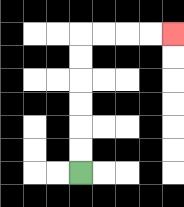{'start': '[3, 7]', 'end': '[7, 1]', 'path_directions': 'U,U,U,U,U,U,R,R,R,R', 'path_coordinates': '[[3, 7], [3, 6], [3, 5], [3, 4], [3, 3], [3, 2], [3, 1], [4, 1], [5, 1], [6, 1], [7, 1]]'}